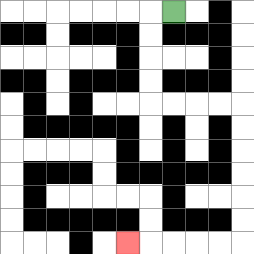{'start': '[7, 0]', 'end': '[5, 10]', 'path_directions': 'L,D,D,D,D,R,R,R,R,D,D,D,D,D,D,L,L,L,L,L', 'path_coordinates': '[[7, 0], [6, 0], [6, 1], [6, 2], [6, 3], [6, 4], [7, 4], [8, 4], [9, 4], [10, 4], [10, 5], [10, 6], [10, 7], [10, 8], [10, 9], [10, 10], [9, 10], [8, 10], [7, 10], [6, 10], [5, 10]]'}